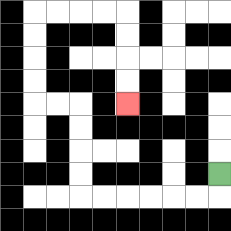{'start': '[9, 7]', 'end': '[5, 4]', 'path_directions': 'D,L,L,L,L,L,L,U,U,U,U,L,L,U,U,U,U,R,R,R,R,D,D,D,D', 'path_coordinates': '[[9, 7], [9, 8], [8, 8], [7, 8], [6, 8], [5, 8], [4, 8], [3, 8], [3, 7], [3, 6], [3, 5], [3, 4], [2, 4], [1, 4], [1, 3], [1, 2], [1, 1], [1, 0], [2, 0], [3, 0], [4, 0], [5, 0], [5, 1], [5, 2], [5, 3], [5, 4]]'}